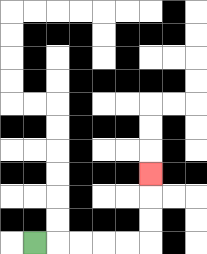{'start': '[1, 10]', 'end': '[6, 7]', 'path_directions': 'R,R,R,R,R,U,U,U', 'path_coordinates': '[[1, 10], [2, 10], [3, 10], [4, 10], [5, 10], [6, 10], [6, 9], [6, 8], [6, 7]]'}